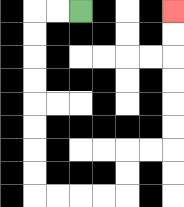{'start': '[3, 0]', 'end': '[7, 0]', 'path_directions': 'L,L,D,D,D,D,D,D,D,D,R,R,R,R,U,U,R,R,U,U,U,U,U,U', 'path_coordinates': '[[3, 0], [2, 0], [1, 0], [1, 1], [1, 2], [1, 3], [1, 4], [1, 5], [1, 6], [1, 7], [1, 8], [2, 8], [3, 8], [4, 8], [5, 8], [5, 7], [5, 6], [6, 6], [7, 6], [7, 5], [7, 4], [7, 3], [7, 2], [7, 1], [7, 0]]'}